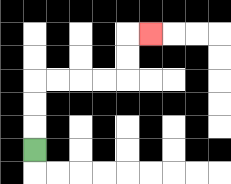{'start': '[1, 6]', 'end': '[6, 1]', 'path_directions': 'U,U,U,R,R,R,R,U,U,R', 'path_coordinates': '[[1, 6], [1, 5], [1, 4], [1, 3], [2, 3], [3, 3], [4, 3], [5, 3], [5, 2], [5, 1], [6, 1]]'}